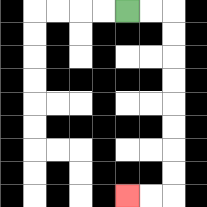{'start': '[5, 0]', 'end': '[5, 8]', 'path_directions': 'R,R,D,D,D,D,D,D,D,D,L,L', 'path_coordinates': '[[5, 0], [6, 0], [7, 0], [7, 1], [7, 2], [7, 3], [7, 4], [7, 5], [7, 6], [7, 7], [7, 8], [6, 8], [5, 8]]'}